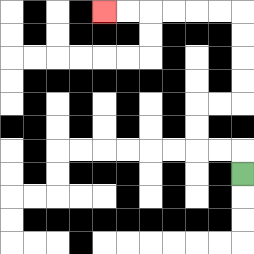{'start': '[10, 7]', 'end': '[4, 0]', 'path_directions': 'U,L,L,U,U,R,R,U,U,U,U,L,L,L,L,L,L', 'path_coordinates': '[[10, 7], [10, 6], [9, 6], [8, 6], [8, 5], [8, 4], [9, 4], [10, 4], [10, 3], [10, 2], [10, 1], [10, 0], [9, 0], [8, 0], [7, 0], [6, 0], [5, 0], [4, 0]]'}